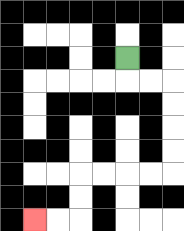{'start': '[5, 2]', 'end': '[1, 9]', 'path_directions': 'D,R,R,D,D,D,D,L,L,L,L,D,D,L,L', 'path_coordinates': '[[5, 2], [5, 3], [6, 3], [7, 3], [7, 4], [7, 5], [7, 6], [7, 7], [6, 7], [5, 7], [4, 7], [3, 7], [3, 8], [3, 9], [2, 9], [1, 9]]'}